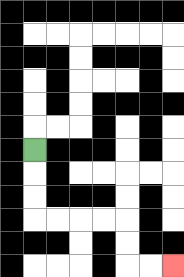{'start': '[1, 6]', 'end': '[7, 11]', 'path_directions': 'D,D,D,R,R,R,R,D,D,R,R', 'path_coordinates': '[[1, 6], [1, 7], [1, 8], [1, 9], [2, 9], [3, 9], [4, 9], [5, 9], [5, 10], [5, 11], [6, 11], [7, 11]]'}